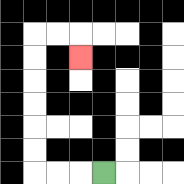{'start': '[4, 7]', 'end': '[3, 2]', 'path_directions': 'L,L,L,U,U,U,U,U,U,R,R,D', 'path_coordinates': '[[4, 7], [3, 7], [2, 7], [1, 7], [1, 6], [1, 5], [1, 4], [1, 3], [1, 2], [1, 1], [2, 1], [3, 1], [3, 2]]'}